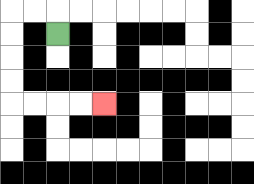{'start': '[2, 1]', 'end': '[4, 4]', 'path_directions': 'U,L,L,D,D,D,D,R,R,R,R', 'path_coordinates': '[[2, 1], [2, 0], [1, 0], [0, 0], [0, 1], [0, 2], [0, 3], [0, 4], [1, 4], [2, 4], [3, 4], [4, 4]]'}